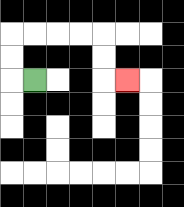{'start': '[1, 3]', 'end': '[5, 3]', 'path_directions': 'L,U,U,R,R,R,R,D,D,R', 'path_coordinates': '[[1, 3], [0, 3], [0, 2], [0, 1], [1, 1], [2, 1], [3, 1], [4, 1], [4, 2], [4, 3], [5, 3]]'}